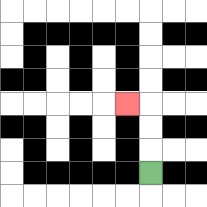{'start': '[6, 7]', 'end': '[5, 4]', 'path_directions': 'U,U,U,L', 'path_coordinates': '[[6, 7], [6, 6], [6, 5], [6, 4], [5, 4]]'}